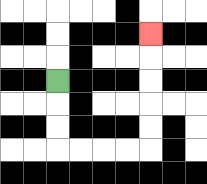{'start': '[2, 3]', 'end': '[6, 1]', 'path_directions': 'D,D,D,R,R,R,R,U,U,U,U,U', 'path_coordinates': '[[2, 3], [2, 4], [2, 5], [2, 6], [3, 6], [4, 6], [5, 6], [6, 6], [6, 5], [6, 4], [6, 3], [6, 2], [6, 1]]'}